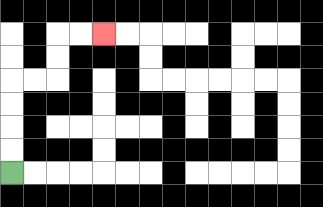{'start': '[0, 7]', 'end': '[4, 1]', 'path_directions': 'U,U,U,U,R,R,U,U,R,R', 'path_coordinates': '[[0, 7], [0, 6], [0, 5], [0, 4], [0, 3], [1, 3], [2, 3], [2, 2], [2, 1], [3, 1], [4, 1]]'}